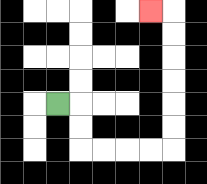{'start': '[2, 4]', 'end': '[6, 0]', 'path_directions': 'R,D,D,R,R,R,R,U,U,U,U,U,U,L', 'path_coordinates': '[[2, 4], [3, 4], [3, 5], [3, 6], [4, 6], [5, 6], [6, 6], [7, 6], [7, 5], [7, 4], [7, 3], [7, 2], [7, 1], [7, 0], [6, 0]]'}